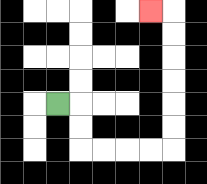{'start': '[2, 4]', 'end': '[6, 0]', 'path_directions': 'R,D,D,R,R,R,R,U,U,U,U,U,U,L', 'path_coordinates': '[[2, 4], [3, 4], [3, 5], [3, 6], [4, 6], [5, 6], [6, 6], [7, 6], [7, 5], [7, 4], [7, 3], [7, 2], [7, 1], [7, 0], [6, 0]]'}